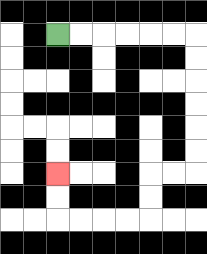{'start': '[2, 1]', 'end': '[2, 7]', 'path_directions': 'R,R,R,R,R,R,D,D,D,D,D,D,L,L,D,D,L,L,L,L,U,U', 'path_coordinates': '[[2, 1], [3, 1], [4, 1], [5, 1], [6, 1], [7, 1], [8, 1], [8, 2], [8, 3], [8, 4], [8, 5], [8, 6], [8, 7], [7, 7], [6, 7], [6, 8], [6, 9], [5, 9], [4, 9], [3, 9], [2, 9], [2, 8], [2, 7]]'}